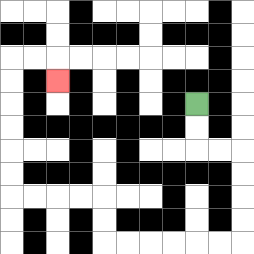{'start': '[8, 4]', 'end': '[2, 3]', 'path_directions': 'D,D,R,R,D,D,D,D,L,L,L,L,L,L,U,U,L,L,L,L,U,U,U,U,U,U,R,R,D', 'path_coordinates': '[[8, 4], [8, 5], [8, 6], [9, 6], [10, 6], [10, 7], [10, 8], [10, 9], [10, 10], [9, 10], [8, 10], [7, 10], [6, 10], [5, 10], [4, 10], [4, 9], [4, 8], [3, 8], [2, 8], [1, 8], [0, 8], [0, 7], [0, 6], [0, 5], [0, 4], [0, 3], [0, 2], [1, 2], [2, 2], [2, 3]]'}